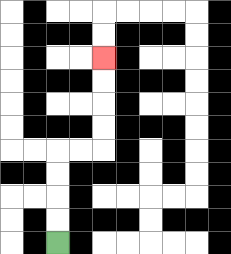{'start': '[2, 10]', 'end': '[4, 2]', 'path_directions': 'U,U,U,U,R,R,U,U,U,U', 'path_coordinates': '[[2, 10], [2, 9], [2, 8], [2, 7], [2, 6], [3, 6], [4, 6], [4, 5], [4, 4], [4, 3], [4, 2]]'}